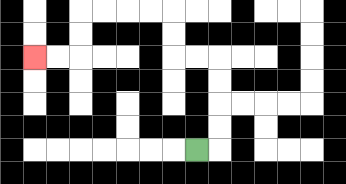{'start': '[8, 6]', 'end': '[1, 2]', 'path_directions': 'R,U,U,U,U,L,L,U,U,L,L,L,L,D,D,L,L', 'path_coordinates': '[[8, 6], [9, 6], [9, 5], [9, 4], [9, 3], [9, 2], [8, 2], [7, 2], [7, 1], [7, 0], [6, 0], [5, 0], [4, 0], [3, 0], [3, 1], [3, 2], [2, 2], [1, 2]]'}